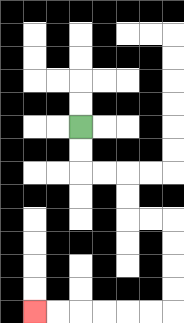{'start': '[3, 5]', 'end': '[1, 13]', 'path_directions': 'D,D,R,R,D,D,R,R,D,D,D,D,L,L,L,L,L,L', 'path_coordinates': '[[3, 5], [3, 6], [3, 7], [4, 7], [5, 7], [5, 8], [5, 9], [6, 9], [7, 9], [7, 10], [7, 11], [7, 12], [7, 13], [6, 13], [5, 13], [4, 13], [3, 13], [2, 13], [1, 13]]'}